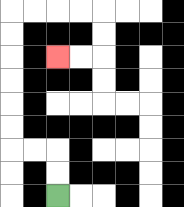{'start': '[2, 8]', 'end': '[2, 2]', 'path_directions': 'U,U,L,L,U,U,U,U,U,U,R,R,R,R,D,D,L,L', 'path_coordinates': '[[2, 8], [2, 7], [2, 6], [1, 6], [0, 6], [0, 5], [0, 4], [0, 3], [0, 2], [0, 1], [0, 0], [1, 0], [2, 0], [3, 0], [4, 0], [4, 1], [4, 2], [3, 2], [2, 2]]'}